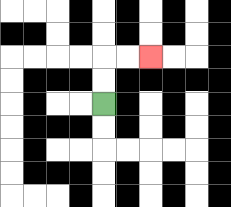{'start': '[4, 4]', 'end': '[6, 2]', 'path_directions': 'U,U,R,R', 'path_coordinates': '[[4, 4], [4, 3], [4, 2], [5, 2], [6, 2]]'}